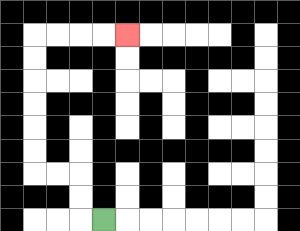{'start': '[4, 9]', 'end': '[5, 1]', 'path_directions': 'L,U,U,L,L,U,U,U,U,U,U,R,R,R,R', 'path_coordinates': '[[4, 9], [3, 9], [3, 8], [3, 7], [2, 7], [1, 7], [1, 6], [1, 5], [1, 4], [1, 3], [1, 2], [1, 1], [2, 1], [3, 1], [4, 1], [5, 1]]'}